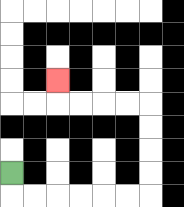{'start': '[0, 7]', 'end': '[2, 3]', 'path_directions': 'D,R,R,R,R,R,R,U,U,U,U,L,L,L,L,U', 'path_coordinates': '[[0, 7], [0, 8], [1, 8], [2, 8], [3, 8], [4, 8], [5, 8], [6, 8], [6, 7], [6, 6], [6, 5], [6, 4], [5, 4], [4, 4], [3, 4], [2, 4], [2, 3]]'}